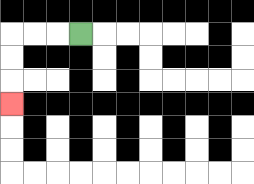{'start': '[3, 1]', 'end': '[0, 4]', 'path_directions': 'L,L,L,D,D,D', 'path_coordinates': '[[3, 1], [2, 1], [1, 1], [0, 1], [0, 2], [0, 3], [0, 4]]'}